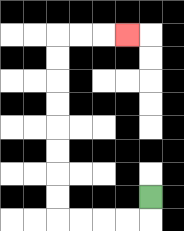{'start': '[6, 8]', 'end': '[5, 1]', 'path_directions': 'D,L,L,L,L,U,U,U,U,U,U,U,U,R,R,R', 'path_coordinates': '[[6, 8], [6, 9], [5, 9], [4, 9], [3, 9], [2, 9], [2, 8], [2, 7], [2, 6], [2, 5], [2, 4], [2, 3], [2, 2], [2, 1], [3, 1], [4, 1], [5, 1]]'}